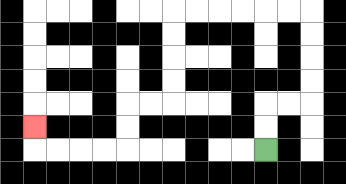{'start': '[11, 6]', 'end': '[1, 5]', 'path_directions': 'U,U,R,R,U,U,U,U,L,L,L,L,L,L,D,D,D,D,L,L,D,D,L,L,L,L,U', 'path_coordinates': '[[11, 6], [11, 5], [11, 4], [12, 4], [13, 4], [13, 3], [13, 2], [13, 1], [13, 0], [12, 0], [11, 0], [10, 0], [9, 0], [8, 0], [7, 0], [7, 1], [7, 2], [7, 3], [7, 4], [6, 4], [5, 4], [5, 5], [5, 6], [4, 6], [3, 6], [2, 6], [1, 6], [1, 5]]'}